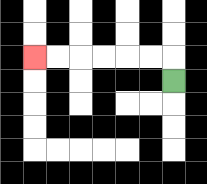{'start': '[7, 3]', 'end': '[1, 2]', 'path_directions': 'U,L,L,L,L,L,L', 'path_coordinates': '[[7, 3], [7, 2], [6, 2], [5, 2], [4, 2], [3, 2], [2, 2], [1, 2]]'}